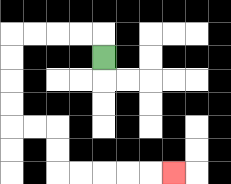{'start': '[4, 2]', 'end': '[7, 7]', 'path_directions': 'U,L,L,L,L,D,D,D,D,R,R,D,D,R,R,R,R,R', 'path_coordinates': '[[4, 2], [4, 1], [3, 1], [2, 1], [1, 1], [0, 1], [0, 2], [0, 3], [0, 4], [0, 5], [1, 5], [2, 5], [2, 6], [2, 7], [3, 7], [4, 7], [5, 7], [6, 7], [7, 7]]'}